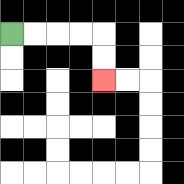{'start': '[0, 1]', 'end': '[4, 3]', 'path_directions': 'R,R,R,R,D,D', 'path_coordinates': '[[0, 1], [1, 1], [2, 1], [3, 1], [4, 1], [4, 2], [4, 3]]'}